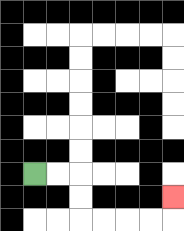{'start': '[1, 7]', 'end': '[7, 8]', 'path_directions': 'R,R,D,D,R,R,R,R,U', 'path_coordinates': '[[1, 7], [2, 7], [3, 7], [3, 8], [3, 9], [4, 9], [5, 9], [6, 9], [7, 9], [7, 8]]'}